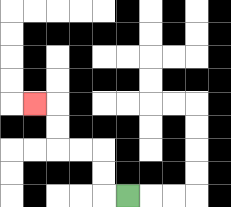{'start': '[5, 8]', 'end': '[1, 4]', 'path_directions': 'L,U,U,L,L,U,U,L', 'path_coordinates': '[[5, 8], [4, 8], [4, 7], [4, 6], [3, 6], [2, 6], [2, 5], [2, 4], [1, 4]]'}